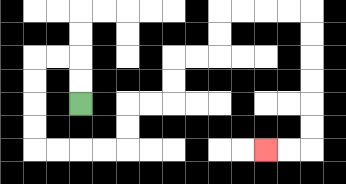{'start': '[3, 4]', 'end': '[11, 6]', 'path_directions': 'U,U,L,L,D,D,D,D,R,R,R,R,U,U,R,R,U,U,R,R,U,U,R,R,R,R,D,D,D,D,D,D,L,L', 'path_coordinates': '[[3, 4], [3, 3], [3, 2], [2, 2], [1, 2], [1, 3], [1, 4], [1, 5], [1, 6], [2, 6], [3, 6], [4, 6], [5, 6], [5, 5], [5, 4], [6, 4], [7, 4], [7, 3], [7, 2], [8, 2], [9, 2], [9, 1], [9, 0], [10, 0], [11, 0], [12, 0], [13, 0], [13, 1], [13, 2], [13, 3], [13, 4], [13, 5], [13, 6], [12, 6], [11, 6]]'}